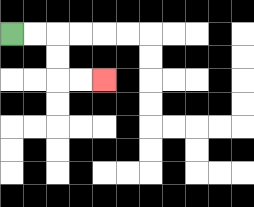{'start': '[0, 1]', 'end': '[4, 3]', 'path_directions': 'R,R,D,D,R,R', 'path_coordinates': '[[0, 1], [1, 1], [2, 1], [2, 2], [2, 3], [3, 3], [4, 3]]'}